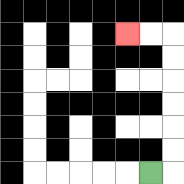{'start': '[6, 7]', 'end': '[5, 1]', 'path_directions': 'R,U,U,U,U,U,U,L,L', 'path_coordinates': '[[6, 7], [7, 7], [7, 6], [7, 5], [7, 4], [7, 3], [7, 2], [7, 1], [6, 1], [5, 1]]'}